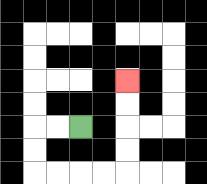{'start': '[3, 5]', 'end': '[5, 3]', 'path_directions': 'L,L,D,D,R,R,R,R,U,U,U,U', 'path_coordinates': '[[3, 5], [2, 5], [1, 5], [1, 6], [1, 7], [2, 7], [3, 7], [4, 7], [5, 7], [5, 6], [5, 5], [5, 4], [5, 3]]'}